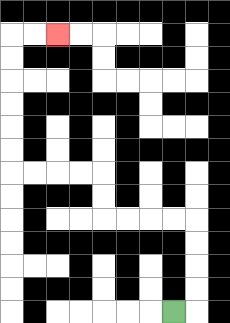{'start': '[7, 13]', 'end': '[2, 1]', 'path_directions': 'R,U,U,U,U,L,L,L,L,U,U,L,L,L,L,U,U,U,U,U,U,R,R', 'path_coordinates': '[[7, 13], [8, 13], [8, 12], [8, 11], [8, 10], [8, 9], [7, 9], [6, 9], [5, 9], [4, 9], [4, 8], [4, 7], [3, 7], [2, 7], [1, 7], [0, 7], [0, 6], [0, 5], [0, 4], [0, 3], [0, 2], [0, 1], [1, 1], [2, 1]]'}